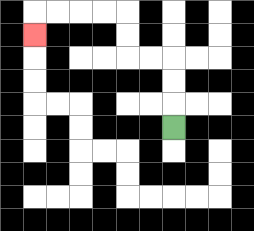{'start': '[7, 5]', 'end': '[1, 1]', 'path_directions': 'U,U,U,L,L,U,U,L,L,L,L,D', 'path_coordinates': '[[7, 5], [7, 4], [7, 3], [7, 2], [6, 2], [5, 2], [5, 1], [5, 0], [4, 0], [3, 0], [2, 0], [1, 0], [1, 1]]'}